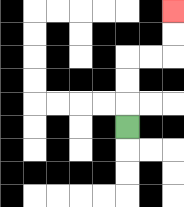{'start': '[5, 5]', 'end': '[7, 0]', 'path_directions': 'U,U,U,R,R,U,U', 'path_coordinates': '[[5, 5], [5, 4], [5, 3], [5, 2], [6, 2], [7, 2], [7, 1], [7, 0]]'}